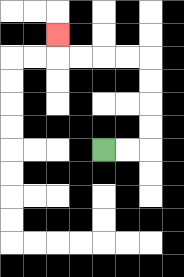{'start': '[4, 6]', 'end': '[2, 1]', 'path_directions': 'R,R,U,U,U,U,L,L,L,L,U', 'path_coordinates': '[[4, 6], [5, 6], [6, 6], [6, 5], [6, 4], [6, 3], [6, 2], [5, 2], [4, 2], [3, 2], [2, 2], [2, 1]]'}